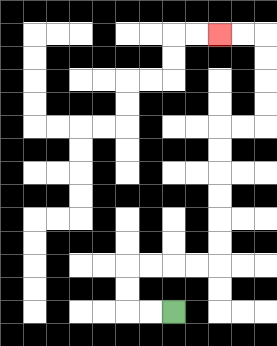{'start': '[7, 13]', 'end': '[9, 1]', 'path_directions': 'L,L,U,U,R,R,R,R,U,U,U,U,U,U,R,R,U,U,U,U,L,L', 'path_coordinates': '[[7, 13], [6, 13], [5, 13], [5, 12], [5, 11], [6, 11], [7, 11], [8, 11], [9, 11], [9, 10], [9, 9], [9, 8], [9, 7], [9, 6], [9, 5], [10, 5], [11, 5], [11, 4], [11, 3], [11, 2], [11, 1], [10, 1], [9, 1]]'}